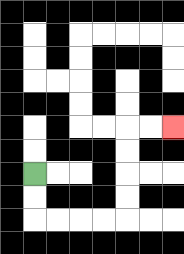{'start': '[1, 7]', 'end': '[7, 5]', 'path_directions': 'D,D,R,R,R,R,U,U,U,U,R,R', 'path_coordinates': '[[1, 7], [1, 8], [1, 9], [2, 9], [3, 9], [4, 9], [5, 9], [5, 8], [5, 7], [5, 6], [5, 5], [6, 5], [7, 5]]'}